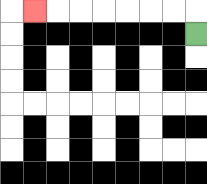{'start': '[8, 1]', 'end': '[1, 0]', 'path_directions': 'U,L,L,L,L,L,L,L', 'path_coordinates': '[[8, 1], [8, 0], [7, 0], [6, 0], [5, 0], [4, 0], [3, 0], [2, 0], [1, 0]]'}